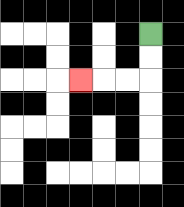{'start': '[6, 1]', 'end': '[3, 3]', 'path_directions': 'D,D,L,L,L', 'path_coordinates': '[[6, 1], [6, 2], [6, 3], [5, 3], [4, 3], [3, 3]]'}